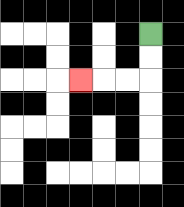{'start': '[6, 1]', 'end': '[3, 3]', 'path_directions': 'D,D,L,L,L', 'path_coordinates': '[[6, 1], [6, 2], [6, 3], [5, 3], [4, 3], [3, 3]]'}